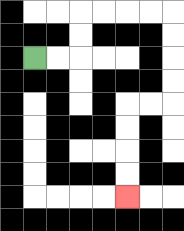{'start': '[1, 2]', 'end': '[5, 8]', 'path_directions': 'R,R,U,U,R,R,R,R,D,D,D,D,L,L,D,D,D,D', 'path_coordinates': '[[1, 2], [2, 2], [3, 2], [3, 1], [3, 0], [4, 0], [5, 0], [6, 0], [7, 0], [7, 1], [7, 2], [7, 3], [7, 4], [6, 4], [5, 4], [5, 5], [5, 6], [5, 7], [5, 8]]'}